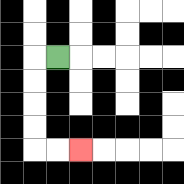{'start': '[2, 2]', 'end': '[3, 6]', 'path_directions': 'L,D,D,D,D,R,R', 'path_coordinates': '[[2, 2], [1, 2], [1, 3], [1, 4], [1, 5], [1, 6], [2, 6], [3, 6]]'}